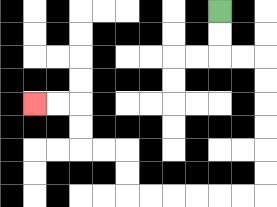{'start': '[9, 0]', 'end': '[1, 4]', 'path_directions': 'D,D,R,R,D,D,D,D,D,D,L,L,L,L,L,L,U,U,L,L,U,U,L,L', 'path_coordinates': '[[9, 0], [9, 1], [9, 2], [10, 2], [11, 2], [11, 3], [11, 4], [11, 5], [11, 6], [11, 7], [11, 8], [10, 8], [9, 8], [8, 8], [7, 8], [6, 8], [5, 8], [5, 7], [5, 6], [4, 6], [3, 6], [3, 5], [3, 4], [2, 4], [1, 4]]'}